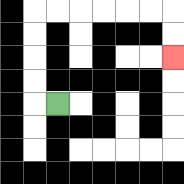{'start': '[2, 4]', 'end': '[7, 2]', 'path_directions': 'L,U,U,U,U,R,R,R,R,R,R,D,D', 'path_coordinates': '[[2, 4], [1, 4], [1, 3], [1, 2], [1, 1], [1, 0], [2, 0], [3, 0], [4, 0], [5, 0], [6, 0], [7, 0], [7, 1], [7, 2]]'}